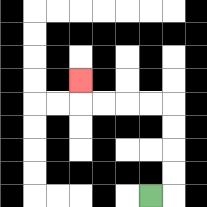{'start': '[6, 8]', 'end': '[3, 3]', 'path_directions': 'R,U,U,U,U,L,L,L,L,U', 'path_coordinates': '[[6, 8], [7, 8], [7, 7], [7, 6], [7, 5], [7, 4], [6, 4], [5, 4], [4, 4], [3, 4], [3, 3]]'}